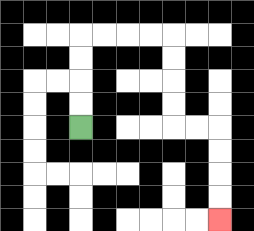{'start': '[3, 5]', 'end': '[9, 9]', 'path_directions': 'U,U,U,U,R,R,R,R,D,D,D,D,R,R,D,D,D,D', 'path_coordinates': '[[3, 5], [3, 4], [3, 3], [3, 2], [3, 1], [4, 1], [5, 1], [6, 1], [7, 1], [7, 2], [7, 3], [7, 4], [7, 5], [8, 5], [9, 5], [9, 6], [9, 7], [9, 8], [9, 9]]'}